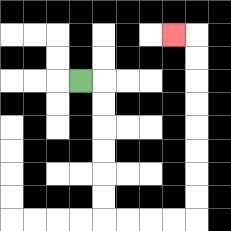{'start': '[3, 3]', 'end': '[7, 1]', 'path_directions': 'R,D,D,D,D,D,D,R,R,R,R,U,U,U,U,U,U,U,U,L', 'path_coordinates': '[[3, 3], [4, 3], [4, 4], [4, 5], [4, 6], [4, 7], [4, 8], [4, 9], [5, 9], [6, 9], [7, 9], [8, 9], [8, 8], [8, 7], [8, 6], [8, 5], [8, 4], [8, 3], [8, 2], [8, 1], [7, 1]]'}